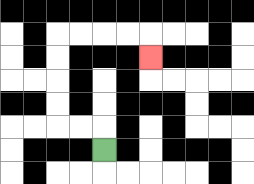{'start': '[4, 6]', 'end': '[6, 2]', 'path_directions': 'U,L,L,U,U,U,U,R,R,R,R,D', 'path_coordinates': '[[4, 6], [4, 5], [3, 5], [2, 5], [2, 4], [2, 3], [2, 2], [2, 1], [3, 1], [4, 1], [5, 1], [6, 1], [6, 2]]'}